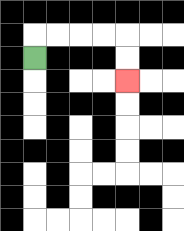{'start': '[1, 2]', 'end': '[5, 3]', 'path_directions': 'U,R,R,R,R,D,D', 'path_coordinates': '[[1, 2], [1, 1], [2, 1], [3, 1], [4, 1], [5, 1], [5, 2], [5, 3]]'}